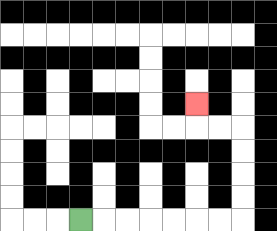{'start': '[3, 9]', 'end': '[8, 4]', 'path_directions': 'R,R,R,R,R,R,R,U,U,U,U,L,L,U', 'path_coordinates': '[[3, 9], [4, 9], [5, 9], [6, 9], [7, 9], [8, 9], [9, 9], [10, 9], [10, 8], [10, 7], [10, 6], [10, 5], [9, 5], [8, 5], [8, 4]]'}